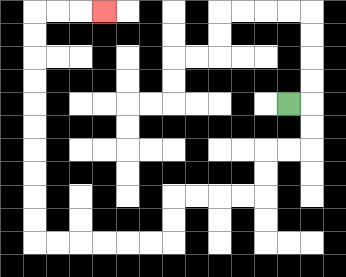{'start': '[12, 4]', 'end': '[4, 0]', 'path_directions': 'R,D,D,L,L,D,D,L,L,L,L,D,D,L,L,L,L,L,L,U,U,U,U,U,U,U,U,U,U,R,R,R', 'path_coordinates': '[[12, 4], [13, 4], [13, 5], [13, 6], [12, 6], [11, 6], [11, 7], [11, 8], [10, 8], [9, 8], [8, 8], [7, 8], [7, 9], [7, 10], [6, 10], [5, 10], [4, 10], [3, 10], [2, 10], [1, 10], [1, 9], [1, 8], [1, 7], [1, 6], [1, 5], [1, 4], [1, 3], [1, 2], [1, 1], [1, 0], [2, 0], [3, 0], [4, 0]]'}